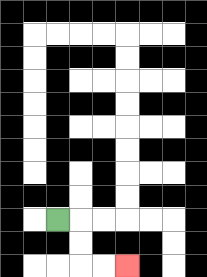{'start': '[2, 9]', 'end': '[5, 11]', 'path_directions': 'R,D,D,R,R', 'path_coordinates': '[[2, 9], [3, 9], [3, 10], [3, 11], [4, 11], [5, 11]]'}